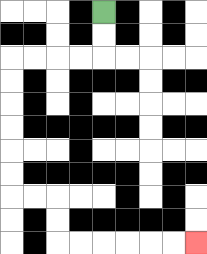{'start': '[4, 0]', 'end': '[8, 10]', 'path_directions': 'D,D,L,L,L,L,D,D,D,D,D,D,R,R,D,D,R,R,R,R,R,R', 'path_coordinates': '[[4, 0], [4, 1], [4, 2], [3, 2], [2, 2], [1, 2], [0, 2], [0, 3], [0, 4], [0, 5], [0, 6], [0, 7], [0, 8], [1, 8], [2, 8], [2, 9], [2, 10], [3, 10], [4, 10], [5, 10], [6, 10], [7, 10], [8, 10]]'}